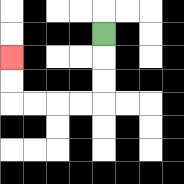{'start': '[4, 1]', 'end': '[0, 2]', 'path_directions': 'D,D,D,L,L,L,L,U,U', 'path_coordinates': '[[4, 1], [4, 2], [4, 3], [4, 4], [3, 4], [2, 4], [1, 4], [0, 4], [0, 3], [0, 2]]'}